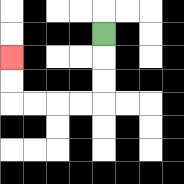{'start': '[4, 1]', 'end': '[0, 2]', 'path_directions': 'D,D,D,L,L,L,L,U,U', 'path_coordinates': '[[4, 1], [4, 2], [4, 3], [4, 4], [3, 4], [2, 4], [1, 4], [0, 4], [0, 3], [0, 2]]'}